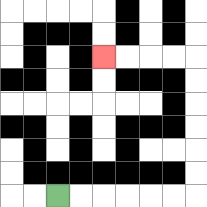{'start': '[2, 8]', 'end': '[4, 2]', 'path_directions': 'R,R,R,R,R,R,U,U,U,U,U,U,L,L,L,L', 'path_coordinates': '[[2, 8], [3, 8], [4, 8], [5, 8], [6, 8], [7, 8], [8, 8], [8, 7], [8, 6], [8, 5], [8, 4], [8, 3], [8, 2], [7, 2], [6, 2], [5, 2], [4, 2]]'}